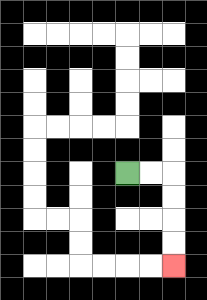{'start': '[5, 7]', 'end': '[7, 11]', 'path_directions': 'R,R,D,D,D,D', 'path_coordinates': '[[5, 7], [6, 7], [7, 7], [7, 8], [7, 9], [7, 10], [7, 11]]'}